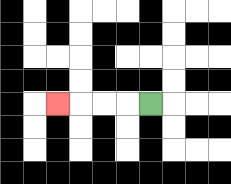{'start': '[6, 4]', 'end': '[2, 4]', 'path_directions': 'L,L,L,L', 'path_coordinates': '[[6, 4], [5, 4], [4, 4], [3, 4], [2, 4]]'}